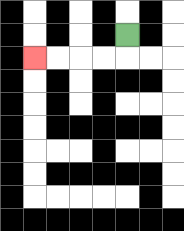{'start': '[5, 1]', 'end': '[1, 2]', 'path_directions': 'D,L,L,L,L', 'path_coordinates': '[[5, 1], [5, 2], [4, 2], [3, 2], [2, 2], [1, 2]]'}